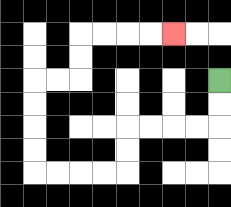{'start': '[9, 3]', 'end': '[7, 1]', 'path_directions': 'D,D,L,L,L,L,D,D,L,L,L,L,U,U,U,U,R,R,U,U,R,R,R,R', 'path_coordinates': '[[9, 3], [9, 4], [9, 5], [8, 5], [7, 5], [6, 5], [5, 5], [5, 6], [5, 7], [4, 7], [3, 7], [2, 7], [1, 7], [1, 6], [1, 5], [1, 4], [1, 3], [2, 3], [3, 3], [3, 2], [3, 1], [4, 1], [5, 1], [6, 1], [7, 1]]'}